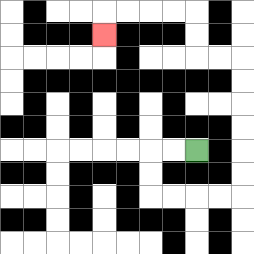{'start': '[8, 6]', 'end': '[4, 1]', 'path_directions': 'L,L,D,D,R,R,R,R,U,U,U,U,U,U,L,L,U,U,L,L,L,L,D', 'path_coordinates': '[[8, 6], [7, 6], [6, 6], [6, 7], [6, 8], [7, 8], [8, 8], [9, 8], [10, 8], [10, 7], [10, 6], [10, 5], [10, 4], [10, 3], [10, 2], [9, 2], [8, 2], [8, 1], [8, 0], [7, 0], [6, 0], [5, 0], [4, 0], [4, 1]]'}